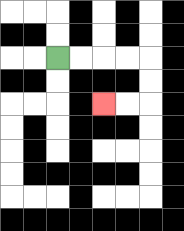{'start': '[2, 2]', 'end': '[4, 4]', 'path_directions': 'R,R,R,R,D,D,L,L', 'path_coordinates': '[[2, 2], [3, 2], [4, 2], [5, 2], [6, 2], [6, 3], [6, 4], [5, 4], [4, 4]]'}